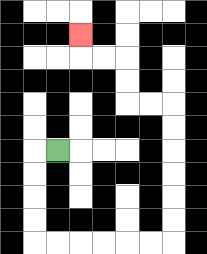{'start': '[2, 6]', 'end': '[3, 1]', 'path_directions': 'L,D,D,D,D,R,R,R,R,R,R,U,U,U,U,U,U,L,L,U,U,L,L,U', 'path_coordinates': '[[2, 6], [1, 6], [1, 7], [1, 8], [1, 9], [1, 10], [2, 10], [3, 10], [4, 10], [5, 10], [6, 10], [7, 10], [7, 9], [7, 8], [7, 7], [7, 6], [7, 5], [7, 4], [6, 4], [5, 4], [5, 3], [5, 2], [4, 2], [3, 2], [3, 1]]'}